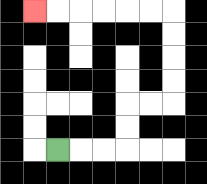{'start': '[2, 6]', 'end': '[1, 0]', 'path_directions': 'R,R,R,U,U,R,R,U,U,U,U,L,L,L,L,L,L', 'path_coordinates': '[[2, 6], [3, 6], [4, 6], [5, 6], [5, 5], [5, 4], [6, 4], [7, 4], [7, 3], [7, 2], [7, 1], [7, 0], [6, 0], [5, 0], [4, 0], [3, 0], [2, 0], [1, 0]]'}